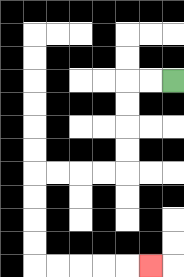{'start': '[7, 3]', 'end': '[6, 11]', 'path_directions': 'L,L,D,D,D,D,L,L,L,L,D,D,D,D,R,R,R,R,R', 'path_coordinates': '[[7, 3], [6, 3], [5, 3], [5, 4], [5, 5], [5, 6], [5, 7], [4, 7], [3, 7], [2, 7], [1, 7], [1, 8], [1, 9], [1, 10], [1, 11], [2, 11], [3, 11], [4, 11], [5, 11], [6, 11]]'}